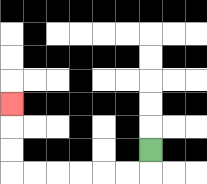{'start': '[6, 6]', 'end': '[0, 4]', 'path_directions': 'D,L,L,L,L,L,L,U,U,U', 'path_coordinates': '[[6, 6], [6, 7], [5, 7], [4, 7], [3, 7], [2, 7], [1, 7], [0, 7], [0, 6], [0, 5], [0, 4]]'}